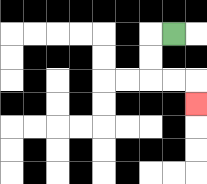{'start': '[7, 1]', 'end': '[8, 4]', 'path_directions': 'L,D,D,R,R,D', 'path_coordinates': '[[7, 1], [6, 1], [6, 2], [6, 3], [7, 3], [8, 3], [8, 4]]'}